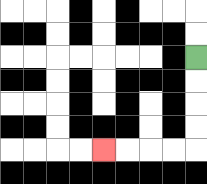{'start': '[8, 2]', 'end': '[4, 6]', 'path_directions': 'D,D,D,D,L,L,L,L', 'path_coordinates': '[[8, 2], [8, 3], [8, 4], [8, 5], [8, 6], [7, 6], [6, 6], [5, 6], [4, 6]]'}